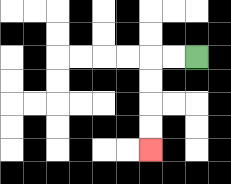{'start': '[8, 2]', 'end': '[6, 6]', 'path_directions': 'L,L,D,D,D,D', 'path_coordinates': '[[8, 2], [7, 2], [6, 2], [6, 3], [6, 4], [6, 5], [6, 6]]'}